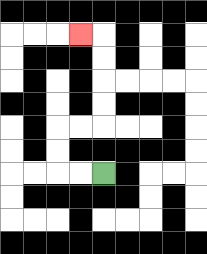{'start': '[4, 7]', 'end': '[3, 1]', 'path_directions': 'L,L,U,U,R,R,U,U,U,U,L', 'path_coordinates': '[[4, 7], [3, 7], [2, 7], [2, 6], [2, 5], [3, 5], [4, 5], [4, 4], [4, 3], [4, 2], [4, 1], [3, 1]]'}